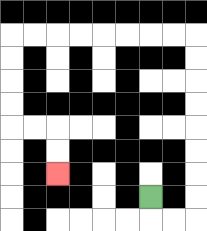{'start': '[6, 8]', 'end': '[2, 7]', 'path_directions': 'D,R,R,U,U,U,U,U,U,U,U,L,L,L,L,L,L,L,L,D,D,D,D,R,R,D,D', 'path_coordinates': '[[6, 8], [6, 9], [7, 9], [8, 9], [8, 8], [8, 7], [8, 6], [8, 5], [8, 4], [8, 3], [8, 2], [8, 1], [7, 1], [6, 1], [5, 1], [4, 1], [3, 1], [2, 1], [1, 1], [0, 1], [0, 2], [0, 3], [0, 4], [0, 5], [1, 5], [2, 5], [2, 6], [2, 7]]'}